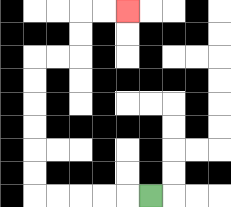{'start': '[6, 8]', 'end': '[5, 0]', 'path_directions': 'L,L,L,L,L,U,U,U,U,U,U,R,R,U,U,R,R', 'path_coordinates': '[[6, 8], [5, 8], [4, 8], [3, 8], [2, 8], [1, 8], [1, 7], [1, 6], [1, 5], [1, 4], [1, 3], [1, 2], [2, 2], [3, 2], [3, 1], [3, 0], [4, 0], [5, 0]]'}